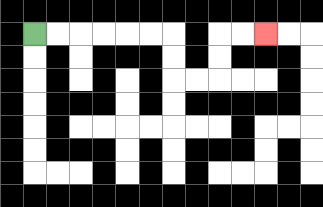{'start': '[1, 1]', 'end': '[11, 1]', 'path_directions': 'R,R,R,R,R,R,D,D,R,R,U,U,R,R', 'path_coordinates': '[[1, 1], [2, 1], [3, 1], [4, 1], [5, 1], [6, 1], [7, 1], [7, 2], [7, 3], [8, 3], [9, 3], [9, 2], [9, 1], [10, 1], [11, 1]]'}